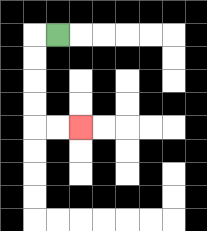{'start': '[2, 1]', 'end': '[3, 5]', 'path_directions': 'L,D,D,D,D,R,R', 'path_coordinates': '[[2, 1], [1, 1], [1, 2], [1, 3], [1, 4], [1, 5], [2, 5], [3, 5]]'}